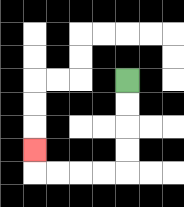{'start': '[5, 3]', 'end': '[1, 6]', 'path_directions': 'D,D,D,D,L,L,L,L,U', 'path_coordinates': '[[5, 3], [5, 4], [5, 5], [5, 6], [5, 7], [4, 7], [3, 7], [2, 7], [1, 7], [1, 6]]'}